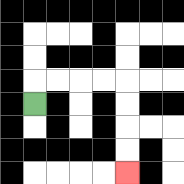{'start': '[1, 4]', 'end': '[5, 7]', 'path_directions': 'U,R,R,R,R,D,D,D,D', 'path_coordinates': '[[1, 4], [1, 3], [2, 3], [3, 3], [4, 3], [5, 3], [5, 4], [5, 5], [5, 6], [5, 7]]'}